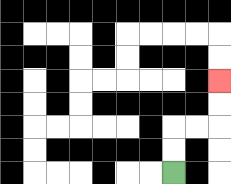{'start': '[7, 7]', 'end': '[9, 3]', 'path_directions': 'U,U,R,R,U,U', 'path_coordinates': '[[7, 7], [7, 6], [7, 5], [8, 5], [9, 5], [9, 4], [9, 3]]'}